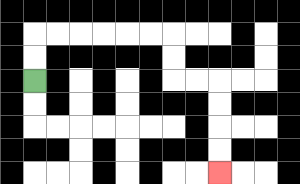{'start': '[1, 3]', 'end': '[9, 7]', 'path_directions': 'U,U,R,R,R,R,R,R,D,D,R,R,D,D,D,D', 'path_coordinates': '[[1, 3], [1, 2], [1, 1], [2, 1], [3, 1], [4, 1], [5, 1], [6, 1], [7, 1], [7, 2], [7, 3], [8, 3], [9, 3], [9, 4], [9, 5], [9, 6], [9, 7]]'}